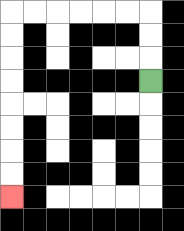{'start': '[6, 3]', 'end': '[0, 8]', 'path_directions': 'U,U,U,L,L,L,L,L,L,D,D,D,D,D,D,D,D', 'path_coordinates': '[[6, 3], [6, 2], [6, 1], [6, 0], [5, 0], [4, 0], [3, 0], [2, 0], [1, 0], [0, 0], [0, 1], [0, 2], [0, 3], [0, 4], [0, 5], [0, 6], [0, 7], [0, 8]]'}